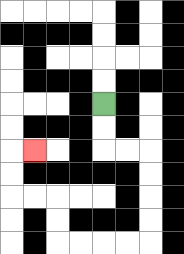{'start': '[4, 4]', 'end': '[1, 6]', 'path_directions': 'D,D,R,R,D,D,D,D,L,L,L,L,U,U,L,L,U,U,R', 'path_coordinates': '[[4, 4], [4, 5], [4, 6], [5, 6], [6, 6], [6, 7], [6, 8], [6, 9], [6, 10], [5, 10], [4, 10], [3, 10], [2, 10], [2, 9], [2, 8], [1, 8], [0, 8], [0, 7], [0, 6], [1, 6]]'}